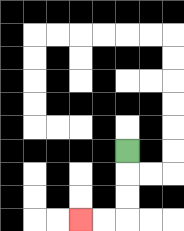{'start': '[5, 6]', 'end': '[3, 9]', 'path_directions': 'D,D,D,L,L', 'path_coordinates': '[[5, 6], [5, 7], [5, 8], [5, 9], [4, 9], [3, 9]]'}